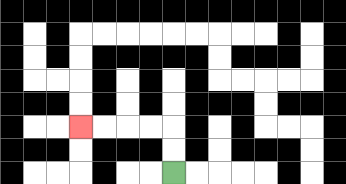{'start': '[7, 7]', 'end': '[3, 5]', 'path_directions': 'U,U,L,L,L,L', 'path_coordinates': '[[7, 7], [7, 6], [7, 5], [6, 5], [5, 5], [4, 5], [3, 5]]'}